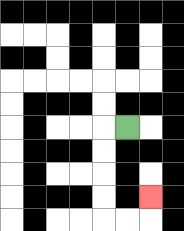{'start': '[5, 5]', 'end': '[6, 8]', 'path_directions': 'L,D,D,D,D,R,R,U', 'path_coordinates': '[[5, 5], [4, 5], [4, 6], [4, 7], [4, 8], [4, 9], [5, 9], [6, 9], [6, 8]]'}